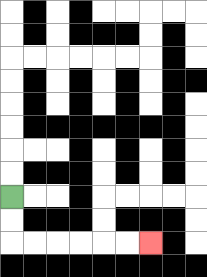{'start': '[0, 8]', 'end': '[6, 10]', 'path_directions': 'D,D,R,R,R,R,R,R', 'path_coordinates': '[[0, 8], [0, 9], [0, 10], [1, 10], [2, 10], [3, 10], [4, 10], [5, 10], [6, 10]]'}